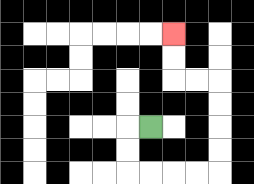{'start': '[6, 5]', 'end': '[7, 1]', 'path_directions': 'L,D,D,R,R,R,R,U,U,U,U,L,L,U,U', 'path_coordinates': '[[6, 5], [5, 5], [5, 6], [5, 7], [6, 7], [7, 7], [8, 7], [9, 7], [9, 6], [9, 5], [9, 4], [9, 3], [8, 3], [7, 3], [7, 2], [7, 1]]'}